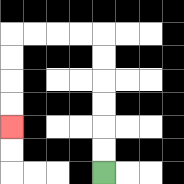{'start': '[4, 7]', 'end': '[0, 5]', 'path_directions': 'U,U,U,U,U,U,L,L,L,L,D,D,D,D', 'path_coordinates': '[[4, 7], [4, 6], [4, 5], [4, 4], [4, 3], [4, 2], [4, 1], [3, 1], [2, 1], [1, 1], [0, 1], [0, 2], [0, 3], [0, 4], [0, 5]]'}